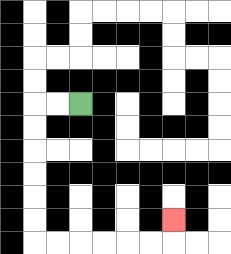{'start': '[3, 4]', 'end': '[7, 9]', 'path_directions': 'L,L,D,D,D,D,D,D,R,R,R,R,R,R,U', 'path_coordinates': '[[3, 4], [2, 4], [1, 4], [1, 5], [1, 6], [1, 7], [1, 8], [1, 9], [1, 10], [2, 10], [3, 10], [4, 10], [5, 10], [6, 10], [7, 10], [7, 9]]'}